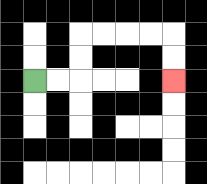{'start': '[1, 3]', 'end': '[7, 3]', 'path_directions': 'R,R,U,U,R,R,R,R,D,D', 'path_coordinates': '[[1, 3], [2, 3], [3, 3], [3, 2], [3, 1], [4, 1], [5, 1], [6, 1], [7, 1], [7, 2], [7, 3]]'}